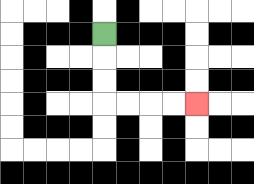{'start': '[4, 1]', 'end': '[8, 4]', 'path_directions': 'D,D,D,R,R,R,R', 'path_coordinates': '[[4, 1], [4, 2], [4, 3], [4, 4], [5, 4], [6, 4], [7, 4], [8, 4]]'}